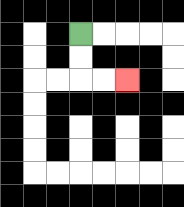{'start': '[3, 1]', 'end': '[5, 3]', 'path_directions': 'D,D,R,R', 'path_coordinates': '[[3, 1], [3, 2], [3, 3], [4, 3], [5, 3]]'}